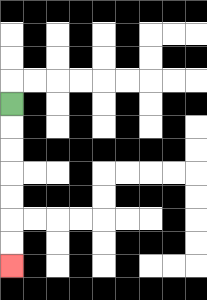{'start': '[0, 4]', 'end': '[0, 11]', 'path_directions': 'D,D,D,D,D,D,D', 'path_coordinates': '[[0, 4], [0, 5], [0, 6], [0, 7], [0, 8], [0, 9], [0, 10], [0, 11]]'}